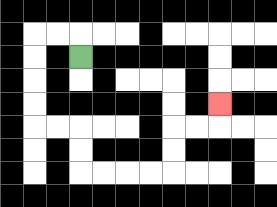{'start': '[3, 2]', 'end': '[9, 4]', 'path_directions': 'U,L,L,D,D,D,D,R,R,D,D,R,R,R,R,U,U,R,R,U', 'path_coordinates': '[[3, 2], [3, 1], [2, 1], [1, 1], [1, 2], [1, 3], [1, 4], [1, 5], [2, 5], [3, 5], [3, 6], [3, 7], [4, 7], [5, 7], [6, 7], [7, 7], [7, 6], [7, 5], [8, 5], [9, 5], [9, 4]]'}